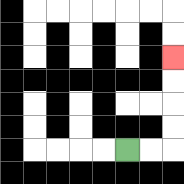{'start': '[5, 6]', 'end': '[7, 2]', 'path_directions': 'R,R,U,U,U,U', 'path_coordinates': '[[5, 6], [6, 6], [7, 6], [7, 5], [7, 4], [7, 3], [7, 2]]'}